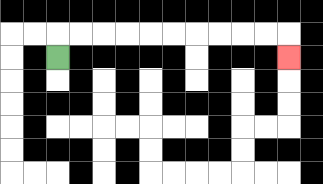{'start': '[2, 2]', 'end': '[12, 2]', 'path_directions': 'U,R,R,R,R,R,R,R,R,R,R,D', 'path_coordinates': '[[2, 2], [2, 1], [3, 1], [4, 1], [5, 1], [6, 1], [7, 1], [8, 1], [9, 1], [10, 1], [11, 1], [12, 1], [12, 2]]'}